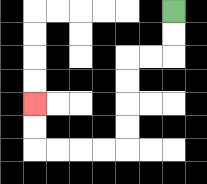{'start': '[7, 0]', 'end': '[1, 4]', 'path_directions': 'D,D,L,L,D,D,D,D,L,L,L,L,U,U', 'path_coordinates': '[[7, 0], [7, 1], [7, 2], [6, 2], [5, 2], [5, 3], [5, 4], [5, 5], [5, 6], [4, 6], [3, 6], [2, 6], [1, 6], [1, 5], [1, 4]]'}